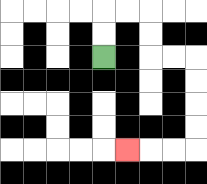{'start': '[4, 2]', 'end': '[5, 6]', 'path_directions': 'U,U,R,R,D,D,R,R,D,D,D,D,L,L,L', 'path_coordinates': '[[4, 2], [4, 1], [4, 0], [5, 0], [6, 0], [6, 1], [6, 2], [7, 2], [8, 2], [8, 3], [8, 4], [8, 5], [8, 6], [7, 6], [6, 6], [5, 6]]'}